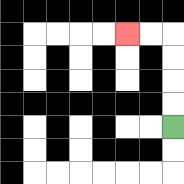{'start': '[7, 5]', 'end': '[5, 1]', 'path_directions': 'U,U,U,U,L,L', 'path_coordinates': '[[7, 5], [7, 4], [7, 3], [7, 2], [7, 1], [6, 1], [5, 1]]'}